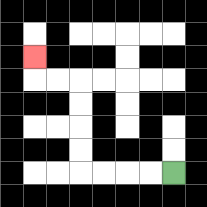{'start': '[7, 7]', 'end': '[1, 2]', 'path_directions': 'L,L,L,L,U,U,U,U,L,L,U', 'path_coordinates': '[[7, 7], [6, 7], [5, 7], [4, 7], [3, 7], [3, 6], [3, 5], [3, 4], [3, 3], [2, 3], [1, 3], [1, 2]]'}